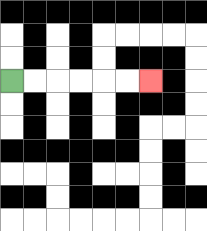{'start': '[0, 3]', 'end': '[6, 3]', 'path_directions': 'R,R,R,R,R,R', 'path_coordinates': '[[0, 3], [1, 3], [2, 3], [3, 3], [4, 3], [5, 3], [6, 3]]'}